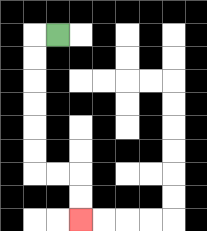{'start': '[2, 1]', 'end': '[3, 9]', 'path_directions': 'L,D,D,D,D,D,D,R,R,D,D', 'path_coordinates': '[[2, 1], [1, 1], [1, 2], [1, 3], [1, 4], [1, 5], [1, 6], [1, 7], [2, 7], [3, 7], [3, 8], [3, 9]]'}